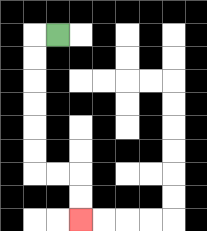{'start': '[2, 1]', 'end': '[3, 9]', 'path_directions': 'L,D,D,D,D,D,D,R,R,D,D', 'path_coordinates': '[[2, 1], [1, 1], [1, 2], [1, 3], [1, 4], [1, 5], [1, 6], [1, 7], [2, 7], [3, 7], [3, 8], [3, 9]]'}